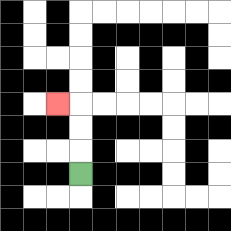{'start': '[3, 7]', 'end': '[2, 4]', 'path_directions': 'U,U,U,L', 'path_coordinates': '[[3, 7], [3, 6], [3, 5], [3, 4], [2, 4]]'}